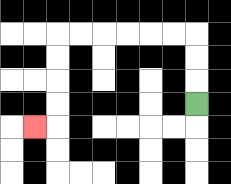{'start': '[8, 4]', 'end': '[1, 5]', 'path_directions': 'U,U,U,L,L,L,L,L,L,D,D,D,D,L', 'path_coordinates': '[[8, 4], [8, 3], [8, 2], [8, 1], [7, 1], [6, 1], [5, 1], [4, 1], [3, 1], [2, 1], [2, 2], [2, 3], [2, 4], [2, 5], [1, 5]]'}